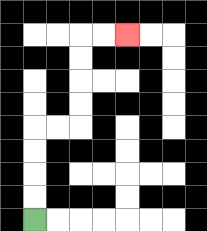{'start': '[1, 9]', 'end': '[5, 1]', 'path_directions': 'U,U,U,U,R,R,U,U,U,U,R,R', 'path_coordinates': '[[1, 9], [1, 8], [1, 7], [1, 6], [1, 5], [2, 5], [3, 5], [3, 4], [3, 3], [3, 2], [3, 1], [4, 1], [5, 1]]'}